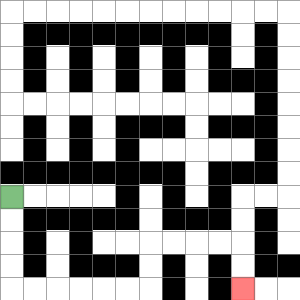{'start': '[0, 8]', 'end': '[10, 12]', 'path_directions': 'D,D,D,D,R,R,R,R,R,R,U,U,R,R,R,R,D,D', 'path_coordinates': '[[0, 8], [0, 9], [0, 10], [0, 11], [0, 12], [1, 12], [2, 12], [3, 12], [4, 12], [5, 12], [6, 12], [6, 11], [6, 10], [7, 10], [8, 10], [9, 10], [10, 10], [10, 11], [10, 12]]'}